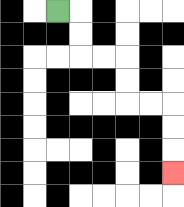{'start': '[2, 0]', 'end': '[7, 7]', 'path_directions': 'R,D,D,R,R,D,D,R,R,D,D,D', 'path_coordinates': '[[2, 0], [3, 0], [3, 1], [3, 2], [4, 2], [5, 2], [5, 3], [5, 4], [6, 4], [7, 4], [7, 5], [7, 6], [7, 7]]'}